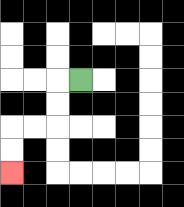{'start': '[3, 3]', 'end': '[0, 7]', 'path_directions': 'L,D,D,L,L,D,D', 'path_coordinates': '[[3, 3], [2, 3], [2, 4], [2, 5], [1, 5], [0, 5], [0, 6], [0, 7]]'}